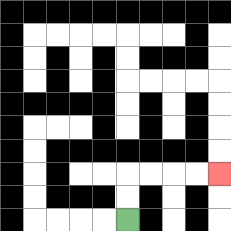{'start': '[5, 9]', 'end': '[9, 7]', 'path_directions': 'U,U,R,R,R,R', 'path_coordinates': '[[5, 9], [5, 8], [5, 7], [6, 7], [7, 7], [8, 7], [9, 7]]'}